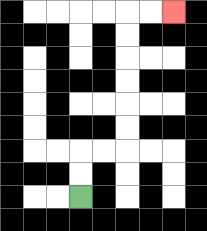{'start': '[3, 8]', 'end': '[7, 0]', 'path_directions': 'U,U,R,R,U,U,U,U,U,U,R,R', 'path_coordinates': '[[3, 8], [3, 7], [3, 6], [4, 6], [5, 6], [5, 5], [5, 4], [5, 3], [5, 2], [5, 1], [5, 0], [6, 0], [7, 0]]'}